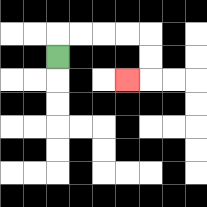{'start': '[2, 2]', 'end': '[5, 3]', 'path_directions': 'U,R,R,R,R,D,D,L', 'path_coordinates': '[[2, 2], [2, 1], [3, 1], [4, 1], [5, 1], [6, 1], [6, 2], [6, 3], [5, 3]]'}